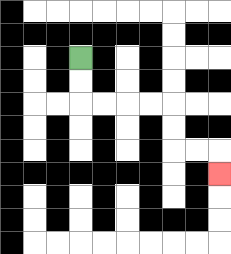{'start': '[3, 2]', 'end': '[9, 7]', 'path_directions': 'D,D,R,R,R,R,D,D,R,R,D', 'path_coordinates': '[[3, 2], [3, 3], [3, 4], [4, 4], [5, 4], [6, 4], [7, 4], [7, 5], [7, 6], [8, 6], [9, 6], [9, 7]]'}